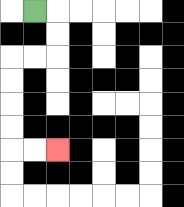{'start': '[1, 0]', 'end': '[2, 6]', 'path_directions': 'R,D,D,L,L,D,D,D,D,R,R', 'path_coordinates': '[[1, 0], [2, 0], [2, 1], [2, 2], [1, 2], [0, 2], [0, 3], [0, 4], [0, 5], [0, 6], [1, 6], [2, 6]]'}